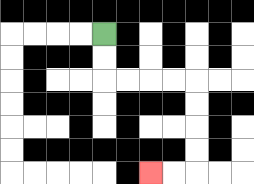{'start': '[4, 1]', 'end': '[6, 7]', 'path_directions': 'D,D,R,R,R,R,D,D,D,D,L,L', 'path_coordinates': '[[4, 1], [4, 2], [4, 3], [5, 3], [6, 3], [7, 3], [8, 3], [8, 4], [8, 5], [8, 6], [8, 7], [7, 7], [6, 7]]'}